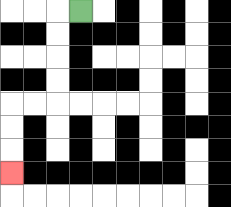{'start': '[3, 0]', 'end': '[0, 7]', 'path_directions': 'L,D,D,D,D,L,L,D,D,D', 'path_coordinates': '[[3, 0], [2, 0], [2, 1], [2, 2], [2, 3], [2, 4], [1, 4], [0, 4], [0, 5], [0, 6], [0, 7]]'}